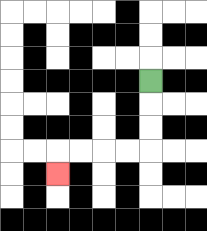{'start': '[6, 3]', 'end': '[2, 7]', 'path_directions': 'D,D,D,L,L,L,L,D', 'path_coordinates': '[[6, 3], [6, 4], [6, 5], [6, 6], [5, 6], [4, 6], [3, 6], [2, 6], [2, 7]]'}